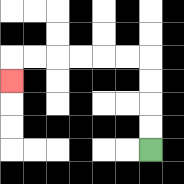{'start': '[6, 6]', 'end': '[0, 3]', 'path_directions': 'U,U,U,U,L,L,L,L,L,L,D', 'path_coordinates': '[[6, 6], [6, 5], [6, 4], [6, 3], [6, 2], [5, 2], [4, 2], [3, 2], [2, 2], [1, 2], [0, 2], [0, 3]]'}